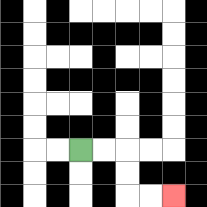{'start': '[3, 6]', 'end': '[7, 8]', 'path_directions': 'R,R,D,D,R,R', 'path_coordinates': '[[3, 6], [4, 6], [5, 6], [5, 7], [5, 8], [6, 8], [7, 8]]'}